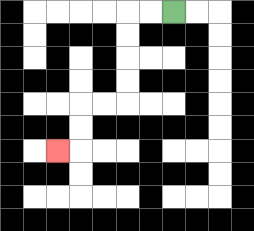{'start': '[7, 0]', 'end': '[2, 6]', 'path_directions': 'L,L,D,D,D,D,L,L,D,D,L', 'path_coordinates': '[[7, 0], [6, 0], [5, 0], [5, 1], [5, 2], [5, 3], [5, 4], [4, 4], [3, 4], [3, 5], [3, 6], [2, 6]]'}